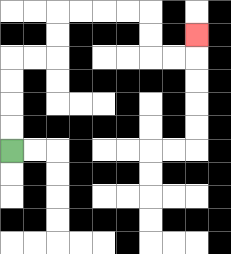{'start': '[0, 6]', 'end': '[8, 1]', 'path_directions': 'U,U,U,U,R,R,U,U,R,R,R,R,D,D,R,R,U', 'path_coordinates': '[[0, 6], [0, 5], [0, 4], [0, 3], [0, 2], [1, 2], [2, 2], [2, 1], [2, 0], [3, 0], [4, 0], [5, 0], [6, 0], [6, 1], [6, 2], [7, 2], [8, 2], [8, 1]]'}